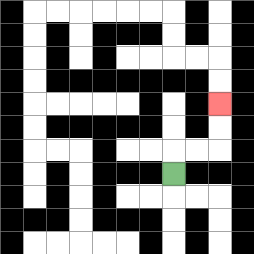{'start': '[7, 7]', 'end': '[9, 4]', 'path_directions': 'U,R,R,U,U', 'path_coordinates': '[[7, 7], [7, 6], [8, 6], [9, 6], [9, 5], [9, 4]]'}